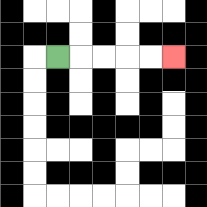{'start': '[2, 2]', 'end': '[7, 2]', 'path_directions': 'R,R,R,R,R', 'path_coordinates': '[[2, 2], [3, 2], [4, 2], [5, 2], [6, 2], [7, 2]]'}